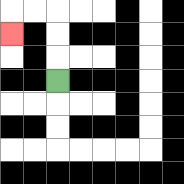{'start': '[2, 3]', 'end': '[0, 1]', 'path_directions': 'U,U,U,L,L,D', 'path_coordinates': '[[2, 3], [2, 2], [2, 1], [2, 0], [1, 0], [0, 0], [0, 1]]'}